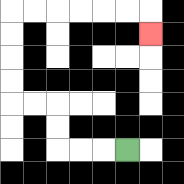{'start': '[5, 6]', 'end': '[6, 1]', 'path_directions': 'L,L,L,U,U,L,L,U,U,U,U,R,R,R,R,R,R,D', 'path_coordinates': '[[5, 6], [4, 6], [3, 6], [2, 6], [2, 5], [2, 4], [1, 4], [0, 4], [0, 3], [0, 2], [0, 1], [0, 0], [1, 0], [2, 0], [3, 0], [4, 0], [5, 0], [6, 0], [6, 1]]'}